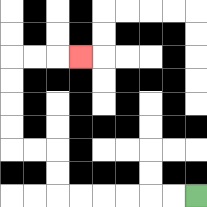{'start': '[8, 8]', 'end': '[3, 2]', 'path_directions': 'L,L,L,L,L,L,U,U,L,L,U,U,U,U,R,R,R', 'path_coordinates': '[[8, 8], [7, 8], [6, 8], [5, 8], [4, 8], [3, 8], [2, 8], [2, 7], [2, 6], [1, 6], [0, 6], [0, 5], [0, 4], [0, 3], [0, 2], [1, 2], [2, 2], [3, 2]]'}